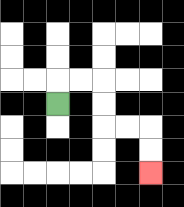{'start': '[2, 4]', 'end': '[6, 7]', 'path_directions': 'U,R,R,D,D,R,R,D,D', 'path_coordinates': '[[2, 4], [2, 3], [3, 3], [4, 3], [4, 4], [4, 5], [5, 5], [6, 5], [6, 6], [6, 7]]'}